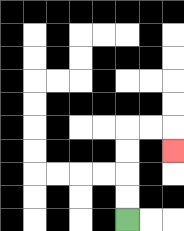{'start': '[5, 9]', 'end': '[7, 6]', 'path_directions': 'U,U,U,U,R,R,D', 'path_coordinates': '[[5, 9], [5, 8], [5, 7], [5, 6], [5, 5], [6, 5], [7, 5], [7, 6]]'}